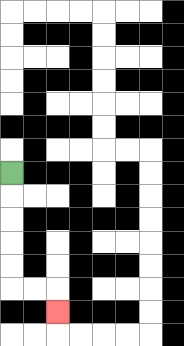{'start': '[0, 7]', 'end': '[2, 13]', 'path_directions': 'D,D,D,D,D,R,R,D', 'path_coordinates': '[[0, 7], [0, 8], [0, 9], [0, 10], [0, 11], [0, 12], [1, 12], [2, 12], [2, 13]]'}